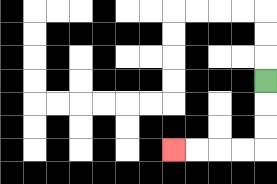{'start': '[11, 3]', 'end': '[7, 6]', 'path_directions': 'D,D,D,L,L,L,L', 'path_coordinates': '[[11, 3], [11, 4], [11, 5], [11, 6], [10, 6], [9, 6], [8, 6], [7, 6]]'}